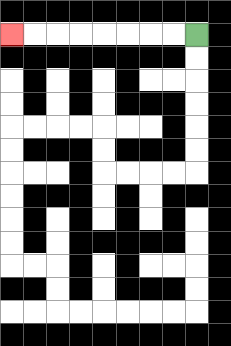{'start': '[8, 1]', 'end': '[0, 1]', 'path_directions': 'L,L,L,L,L,L,L,L', 'path_coordinates': '[[8, 1], [7, 1], [6, 1], [5, 1], [4, 1], [3, 1], [2, 1], [1, 1], [0, 1]]'}